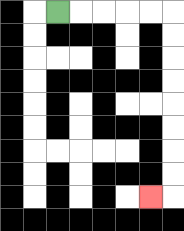{'start': '[2, 0]', 'end': '[6, 8]', 'path_directions': 'R,R,R,R,R,D,D,D,D,D,D,D,D,L', 'path_coordinates': '[[2, 0], [3, 0], [4, 0], [5, 0], [6, 0], [7, 0], [7, 1], [7, 2], [7, 3], [7, 4], [7, 5], [7, 6], [7, 7], [7, 8], [6, 8]]'}